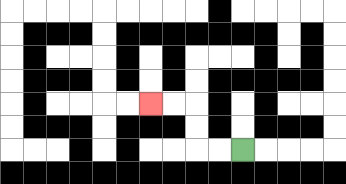{'start': '[10, 6]', 'end': '[6, 4]', 'path_directions': 'L,L,U,U,L,L', 'path_coordinates': '[[10, 6], [9, 6], [8, 6], [8, 5], [8, 4], [7, 4], [6, 4]]'}